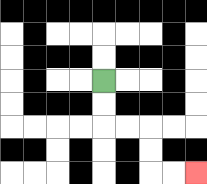{'start': '[4, 3]', 'end': '[8, 7]', 'path_directions': 'D,D,R,R,D,D,R,R', 'path_coordinates': '[[4, 3], [4, 4], [4, 5], [5, 5], [6, 5], [6, 6], [6, 7], [7, 7], [8, 7]]'}